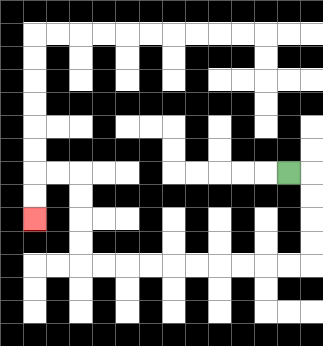{'start': '[12, 7]', 'end': '[1, 9]', 'path_directions': 'R,D,D,D,D,L,L,L,L,L,L,L,L,L,L,U,U,U,U,L,L,D,D', 'path_coordinates': '[[12, 7], [13, 7], [13, 8], [13, 9], [13, 10], [13, 11], [12, 11], [11, 11], [10, 11], [9, 11], [8, 11], [7, 11], [6, 11], [5, 11], [4, 11], [3, 11], [3, 10], [3, 9], [3, 8], [3, 7], [2, 7], [1, 7], [1, 8], [1, 9]]'}